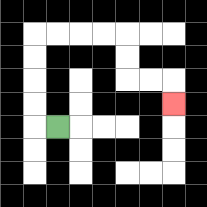{'start': '[2, 5]', 'end': '[7, 4]', 'path_directions': 'L,U,U,U,U,R,R,R,R,D,D,R,R,D', 'path_coordinates': '[[2, 5], [1, 5], [1, 4], [1, 3], [1, 2], [1, 1], [2, 1], [3, 1], [4, 1], [5, 1], [5, 2], [5, 3], [6, 3], [7, 3], [7, 4]]'}